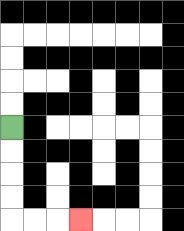{'start': '[0, 5]', 'end': '[3, 9]', 'path_directions': 'D,D,D,D,R,R,R', 'path_coordinates': '[[0, 5], [0, 6], [0, 7], [0, 8], [0, 9], [1, 9], [2, 9], [3, 9]]'}